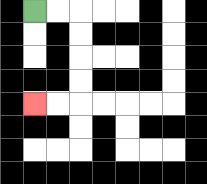{'start': '[1, 0]', 'end': '[1, 4]', 'path_directions': 'R,R,D,D,D,D,L,L', 'path_coordinates': '[[1, 0], [2, 0], [3, 0], [3, 1], [3, 2], [3, 3], [3, 4], [2, 4], [1, 4]]'}